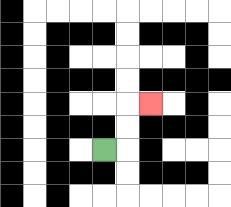{'start': '[4, 6]', 'end': '[6, 4]', 'path_directions': 'R,U,U,R', 'path_coordinates': '[[4, 6], [5, 6], [5, 5], [5, 4], [6, 4]]'}